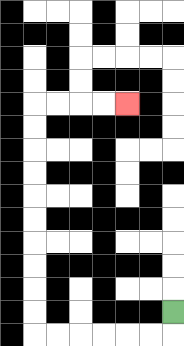{'start': '[7, 13]', 'end': '[5, 4]', 'path_directions': 'D,L,L,L,L,L,L,U,U,U,U,U,U,U,U,U,U,R,R,R,R', 'path_coordinates': '[[7, 13], [7, 14], [6, 14], [5, 14], [4, 14], [3, 14], [2, 14], [1, 14], [1, 13], [1, 12], [1, 11], [1, 10], [1, 9], [1, 8], [1, 7], [1, 6], [1, 5], [1, 4], [2, 4], [3, 4], [4, 4], [5, 4]]'}